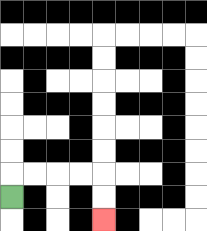{'start': '[0, 8]', 'end': '[4, 9]', 'path_directions': 'U,R,R,R,R,D,D', 'path_coordinates': '[[0, 8], [0, 7], [1, 7], [2, 7], [3, 7], [4, 7], [4, 8], [4, 9]]'}